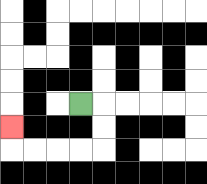{'start': '[3, 4]', 'end': '[0, 5]', 'path_directions': 'R,D,D,L,L,L,L,U', 'path_coordinates': '[[3, 4], [4, 4], [4, 5], [4, 6], [3, 6], [2, 6], [1, 6], [0, 6], [0, 5]]'}